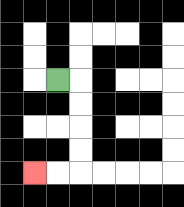{'start': '[2, 3]', 'end': '[1, 7]', 'path_directions': 'R,D,D,D,D,L,L', 'path_coordinates': '[[2, 3], [3, 3], [3, 4], [3, 5], [3, 6], [3, 7], [2, 7], [1, 7]]'}